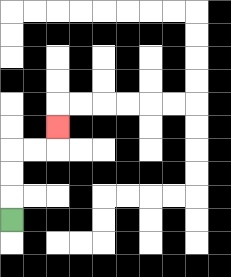{'start': '[0, 9]', 'end': '[2, 5]', 'path_directions': 'U,U,U,R,R,U', 'path_coordinates': '[[0, 9], [0, 8], [0, 7], [0, 6], [1, 6], [2, 6], [2, 5]]'}